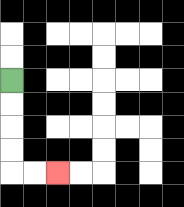{'start': '[0, 3]', 'end': '[2, 7]', 'path_directions': 'D,D,D,D,R,R', 'path_coordinates': '[[0, 3], [0, 4], [0, 5], [0, 6], [0, 7], [1, 7], [2, 7]]'}